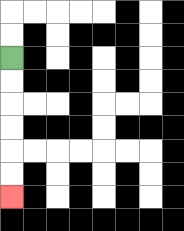{'start': '[0, 2]', 'end': '[0, 8]', 'path_directions': 'D,D,D,D,D,D', 'path_coordinates': '[[0, 2], [0, 3], [0, 4], [0, 5], [0, 6], [0, 7], [0, 8]]'}